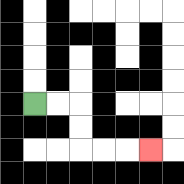{'start': '[1, 4]', 'end': '[6, 6]', 'path_directions': 'R,R,D,D,R,R,R', 'path_coordinates': '[[1, 4], [2, 4], [3, 4], [3, 5], [3, 6], [4, 6], [5, 6], [6, 6]]'}